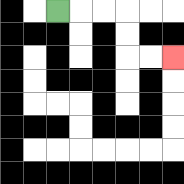{'start': '[2, 0]', 'end': '[7, 2]', 'path_directions': 'R,R,R,D,D,R,R', 'path_coordinates': '[[2, 0], [3, 0], [4, 0], [5, 0], [5, 1], [5, 2], [6, 2], [7, 2]]'}